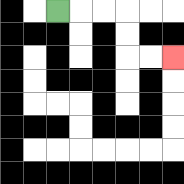{'start': '[2, 0]', 'end': '[7, 2]', 'path_directions': 'R,R,R,D,D,R,R', 'path_coordinates': '[[2, 0], [3, 0], [4, 0], [5, 0], [5, 1], [5, 2], [6, 2], [7, 2]]'}